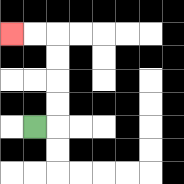{'start': '[1, 5]', 'end': '[0, 1]', 'path_directions': 'R,U,U,U,U,L,L', 'path_coordinates': '[[1, 5], [2, 5], [2, 4], [2, 3], [2, 2], [2, 1], [1, 1], [0, 1]]'}